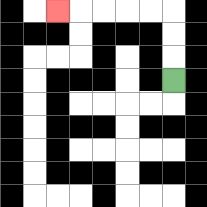{'start': '[7, 3]', 'end': '[2, 0]', 'path_directions': 'U,U,U,L,L,L,L,L', 'path_coordinates': '[[7, 3], [7, 2], [7, 1], [7, 0], [6, 0], [5, 0], [4, 0], [3, 0], [2, 0]]'}